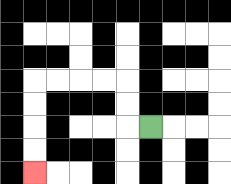{'start': '[6, 5]', 'end': '[1, 7]', 'path_directions': 'L,U,U,L,L,L,L,D,D,D,D', 'path_coordinates': '[[6, 5], [5, 5], [5, 4], [5, 3], [4, 3], [3, 3], [2, 3], [1, 3], [1, 4], [1, 5], [1, 6], [1, 7]]'}